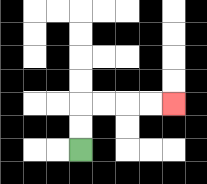{'start': '[3, 6]', 'end': '[7, 4]', 'path_directions': 'U,U,R,R,R,R', 'path_coordinates': '[[3, 6], [3, 5], [3, 4], [4, 4], [5, 4], [6, 4], [7, 4]]'}